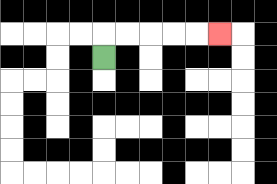{'start': '[4, 2]', 'end': '[9, 1]', 'path_directions': 'U,R,R,R,R,R', 'path_coordinates': '[[4, 2], [4, 1], [5, 1], [6, 1], [7, 1], [8, 1], [9, 1]]'}